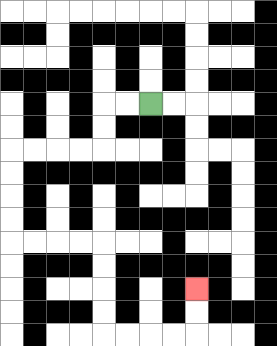{'start': '[6, 4]', 'end': '[8, 12]', 'path_directions': 'L,L,D,D,L,L,L,L,D,D,D,D,R,R,R,R,D,D,D,D,R,R,R,R,U,U', 'path_coordinates': '[[6, 4], [5, 4], [4, 4], [4, 5], [4, 6], [3, 6], [2, 6], [1, 6], [0, 6], [0, 7], [0, 8], [0, 9], [0, 10], [1, 10], [2, 10], [3, 10], [4, 10], [4, 11], [4, 12], [4, 13], [4, 14], [5, 14], [6, 14], [7, 14], [8, 14], [8, 13], [8, 12]]'}